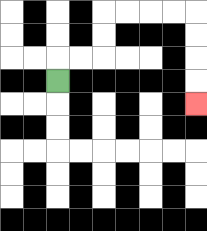{'start': '[2, 3]', 'end': '[8, 4]', 'path_directions': 'U,R,R,U,U,R,R,R,R,D,D,D,D', 'path_coordinates': '[[2, 3], [2, 2], [3, 2], [4, 2], [4, 1], [4, 0], [5, 0], [6, 0], [7, 0], [8, 0], [8, 1], [8, 2], [8, 3], [8, 4]]'}